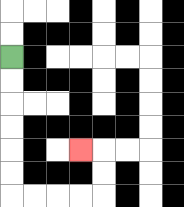{'start': '[0, 2]', 'end': '[3, 6]', 'path_directions': 'D,D,D,D,D,D,R,R,R,R,U,U,L', 'path_coordinates': '[[0, 2], [0, 3], [0, 4], [0, 5], [0, 6], [0, 7], [0, 8], [1, 8], [2, 8], [3, 8], [4, 8], [4, 7], [4, 6], [3, 6]]'}